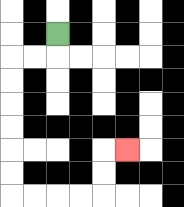{'start': '[2, 1]', 'end': '[5, 6]', 'path_directions': 'D,L,L,D,D,D,D,D,D,R,R,R,R,U,U,R', 'path_coordinates': '[[2, 1], [2, 2], [1, 2], [0, 2], [0, 3], [0, 4], [0, 5], [0, 6], [0, 7], [0, 8], [1, 8], [2, 8], [3, 8], [4, 8], [4, 7], [4, 6], [5, 6]]'}